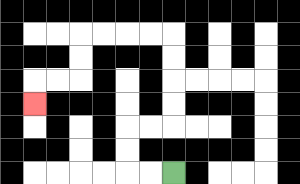{'start': '[7, 7]', 'end': '[1, 4]', 'path_directions': 'L,L,U,U,R,R,U,U,U,U,L,L,L,L,D,D,L,L,D', 'path_coordinates': '[[7, 7], [6, 7], [5, 7], [5, 6], [5, 5], [6, 5], [7, 5], [7, 4], [7, 3], [7, 2], [7, 1], [6, 1], [5, 1], [4, 1], [3, 1], [3, 2], [3, 3], [2, 3], [1, 3], [1, 4]]'}